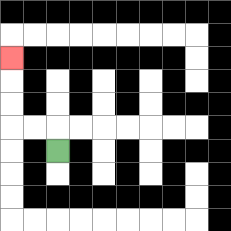{'start': '[2, 6]', 'end': '[0, 2]', 'path_directions': 'U,L,L,U,U,U', 'path_coordinates': '[[2, 6], [2, 5], [1, 5], [0, 5], [0, 4], [0, 3], [0, 2]]'}